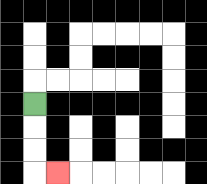{'start': '[1, 4]', 'end': '[2, 7]', 'path_directions': 'D,D,D,R', 'path_coordinates': '[[1, 4], [1, 5], [1, 6], [1, 7], [2, 7]]'}